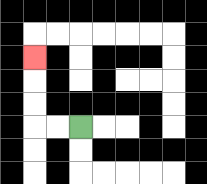{'start': '[3, 5]', 'end': '[1, 2]', 'path_directions': 'L,L,U,U,U', 'path_coordinates': '[[3, 5], [2, 5], [1, 5], [1, 4], [1, 3], [1, 2]]'}